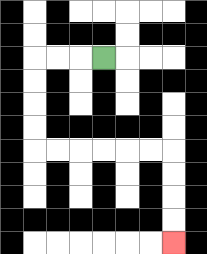{'start': '[4, 2]', 'end': '[7, 10]', 'path_directions': 'L,L,L,D,D,D,D,R,R,R,R,R,R,D,D,D,D', 'path_coordinates': '[[4, 2], [3, 2], [2, 2], [1, 2], [1, 3], [1, 4], [1, 5], [1, 6], [2, 6], [3, 6], [4, 6], [5, 6], [6, 6], [7, 6], [7, 7], [7, 8], [7, 9], [7, 10]]'}